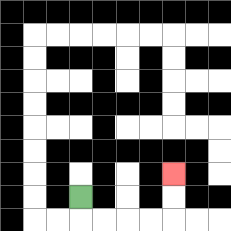{'start': '[3, 8]', 'end': '[7, 7]', 'path_directions': 'D,R,R,R,R,U,U', 'path_coordinates': '[[3, 8], [3, 9], [4, 9], [5, 9], [6, 9], [7, 9], [7, 8], [7, 7]]'}